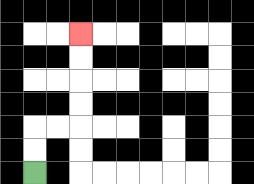{'start': '[1, 7]', 'end': '[3, 1]', 'path_directions': 'U,U,R,R,U,U,U,U', 'path_coordinates': '[[1, 7], [1, 6], [1, 5], [2, 5], [3, 5], [3, 4], [3, 3], [3, 2], [3, 1]]'}